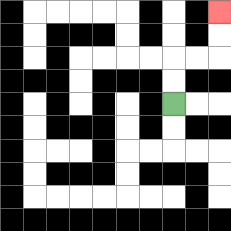{'start': '[7, 4]', 'end': '[9, 0]', 'path_directions': 'U,U,R,R,U,U', 'path_coordinates': '[[7, 4], [7, 3], [7, 2], [8, 2], [9, 2], [9, 1], [9, 0]]'}